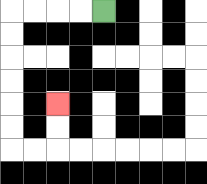{'start': '[4, 0]', 'end': '[2, 4]', 'path_directions': 'L,L,L,L,D,D,D,D,D,D,R,R,U,U', 'path_coordinates': '[[4, 0], [3, 0], [2, 0], [1, 0], [0, 0], [0, 1], [0, 2], [0, 3], [0, 4], [0, 5], [0, 6], [1, 6], [2, 6], [2, 5], [2, 4]]'}